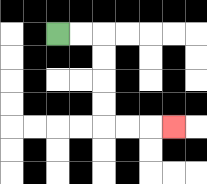{'start': '[2, 1]', 'end': '[7, 5]', 'path_directions': 'R,R,D,D,D,D,R,R,R', 'path_coordinates': '[[2, 1], [3, 1], [4, 1], [4, 2], [4, 3], [4, 4], [4, 5], [5, 5], [6, 5], [7, 5]]'}